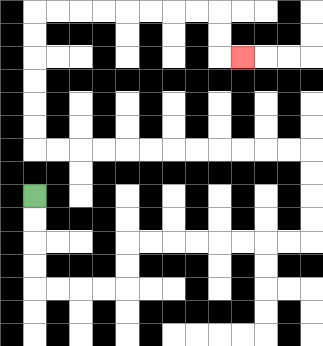{'start': '[1, 8]', 'end': '[10, 2]', 'path_directions': 'D,D,D,D,R,R,R,R,U,U,R,R,R,R,R,R,R,R,U,U,U,U,L,L,L,L,L,L,L,L,L,L,L,L,U,U,U,U,U,U,R,R,R,R,R,R,R,R,D,D,R', 'path_coordinates': '[[1, 8], [1, 9], [1, 10], [1, 11], [1, 12], [2, 12], [3, 12], [4, 12], [5, 12], [5, 11], [5, 10], [6, 10], [7, 10], [8, 10], [9, 10], [10, 10], [11, 10], [12, 10], [13, 10], [13, 9], [13, 8], [13, 7], [13, 6], [12, 6], [11, 6], [10, 6], [9, 6], [8, 6], [7, 6], [6, 6], [5, 6], [4, 6], [3, 6], [2, 6], [1, 6], [1, 5], [1, 4], [1, 3], [1, 2], [1, 1], [1, 0], [2, 0], [3, 0], [4, 0], [5, 0], [6, 0], [7, 0], [8, 0], [9, 0], [9, 1], [9, 2], [10, 2]]'}